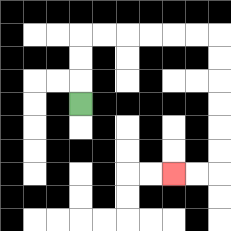{'start': '[3, 4]', 'end': '[7, 7]', 'path_directions': 'U,U,U,R,R,R,R,R,R,D,D,D,D,D,D,L,L', 'path_coordinates': '[[3, 4], [3, 3], [3, 2], [3, 1], [4, 1], [5, 1], [6, 1], [7, 1], [8, 1], [9, 1], [9, 2], [9, 3], [9, 4], [9, 5], [9, 6], [9, 7], [8, 7], [7, 7]]'}